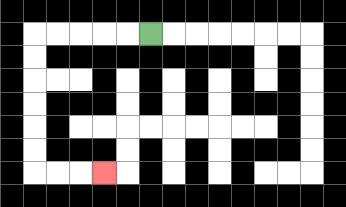{'start': '[6, 1]', 'end': '[4, 7]', 'path_directions': 'L,L,L,L,L,D,D,D,D,D,D,R,R,R', 'path_coordinates': '[[6, 1], [5, 1], [4, 1], [3, 1], [2, 1], [1, 1], [1, 2], [1, 3], [1, 4], [1, 5], [1, 6], [1, 7], [2, 7], [3, 7], [4, 7]]'}